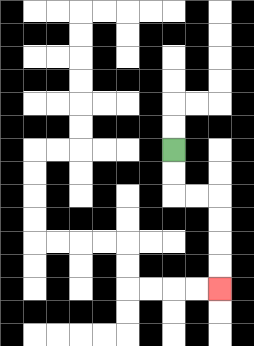{'start': '[7, 6]', 'end': '[9, 12]', 'path_directions': 'D,D,R,R,D,D,D,D', 'path_coordinates': '[[7, 6], [7, 7], [7, 8], [8, 8], [9, 8], [9, 9], [9, 10], [9, 11], [9, 12]]'}